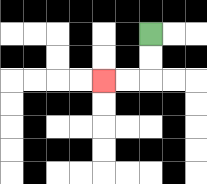{'start': '[6, 1]', 'end': '[4, 3]', 'path_directions': 'D,D,L,L', 'path_coordinates': '[[6, 1], [6, 2], [6, 3], [5, 3], [4, 3]]'}